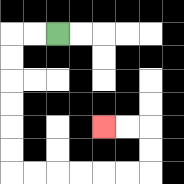{'start': '[2, 1]', 'end': '[4, 5]', 'path_directions': 'L,L,D,D,D,D,D,D,R,R,R,R,R,R,U,U,L,L', 'path_coordinates': '[[2, 1], [1, 1], [0, 1], [0, 2], [0, 3], [0, 4], [0, 5], [0, 6], [0, 7], [1, 7], [2, 7], [3, 7], [4, 7], [5, 7], [6, 7], [6, 6], [6, 5], [5, 5], [4, 5]]'}